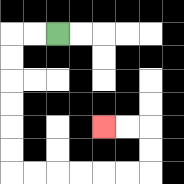{'start': '[2, 1]', 'end': '[4, 5]', 'path_directions': 'L,L,D,D,D,D,D,D,R,R,R,R,R,R,U,U,L,L', 'path_coordinates': '[[2, 1], [1, 1], [0, 1], [0, 2], [0, 3], [0, 4], [0, 5], [0, 6], [0, 7], [1, 7], [2, 7], [3, 7], [4, 7], [5, 7], [6, 7], [6, 6], [6, 5], [5, 5], [4, 5]]'}